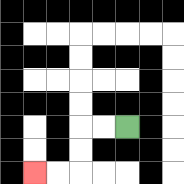{'start': '[5, 5]', 'end': '[1, 7]', 'path_directions': 'L,L,D,D,L,L', 'path_coordinates': '[[5, 5], [4, 5], [3, 5], [3, 6], [3, 7], [2, 7], [1, 7]]'}